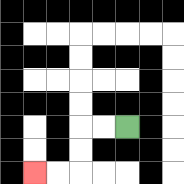{'start': '[5, 5]', 'end': '[1, 7]', 'path_directions': 'L,L,D,D,L,L', 'path_coordinates': '[[5, 5], [4, 5], [3, 5], [3, 6], [3, 7], [2, 7], [1, 7]]'}